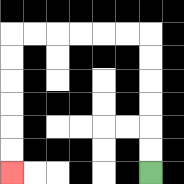{'start': '[6, 7]', 'end': '[0, 7]', 'path_directions': 'U,U,U,U,U,U,L,L,L,L,L,L,D,D,D,D,D,D', 'path_coordinates': '[[6, 7], [6, 6], [6, 5], [6, 4], [6, 3], [6, 2], [6, 1], [5, 1], [4, 1], [3, 1], [2, 1], [1, 1], [0, 1], [0, 2], [0, 3], [0, 4], [0, 5], [0, 6], [0, 7]]'}